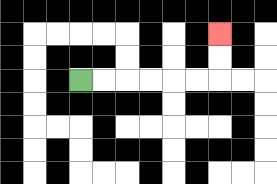{'start': '[3, 3]', 'end': '[9, 1]', 'path_directions': 'R,R,R,R,R,R,U,U', 'path_coordinates': '[[3, 3], [4, 3], [5, 3], [6, 3], [7, 3], [8, 3], [9, 3], [9, 2], [9, 1]]'}